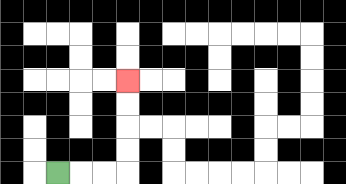{'start': '[2, 7]', 'end': '[5, 3]', 'path_directions': 'R,R,R,U,U,U,U', 'path_coordinates': '[[2, 7], [3, 7], [4, 7], [5, 7], [5, 6], [5, 5], [5, 4], [5, 3]]'}